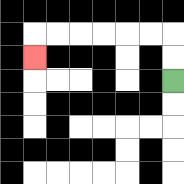{'start': '[7, 3]', 'end': '[1, 2]', 'path_directions': 'U,U,L,L,L,L,L,L,D', 'path_coordinates': '[[7, 3], [7, 2], [7, 1], [6, 1], [5, 1], [4, 1], [3, 1], [2, 1], [1, 1], [1, 2]]'}